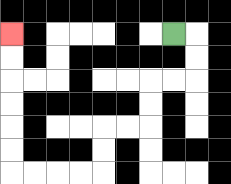{'start': '[7, 1]', 'end': '[0, 1]', 'path_directions': 'R,D,D,L,L,D,D,L,L,D,D,L,L,L,L,U,U,U,U,U,U', 'path_coordinates': '[[7, 1], [8, 1], [8, 2], [8, 3], [7, 3], [6, 3], [6, 4], [6, 5], [5, 5], [4, 5], [4, 6], [4, 7], [3, 7], [2, 7], [1, 7], [0, 7], [0, 6], [0, 5], [0, 4], [0, 3], [0, 2], [0, 1]]'}